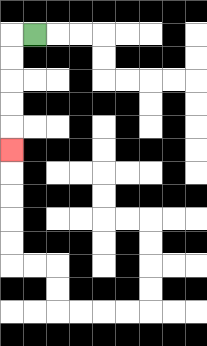{'start': '[1, 1]', 'end': '[0, 6]', 'path_directions': 'L,D,D,D,D,D', 'path_coordinates': '[[1, 1], [0, 1], [0, 2], [0, 3], [0, 4], [0, 5], [0, 6]]'}